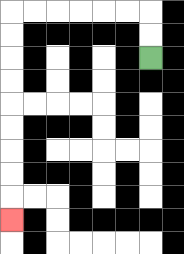{'start': '[6, 2]', 'end': '[0, 9]', 'path_directions': 'U,U,L,L,L,L,L,L,D,D,D,D,D,D,D,D,D', 'path_coordinates': '[[6, 2], [6, 1], [6, 0], [5, 0], [4, 0], [3, 0], [2, 0], [1, 0], [0, 0], [0, 1], [0, 2], [0, 3], [0, 4], [0, 5], [0, 6], [0, 7], [0, 8], [0, 9]]'}